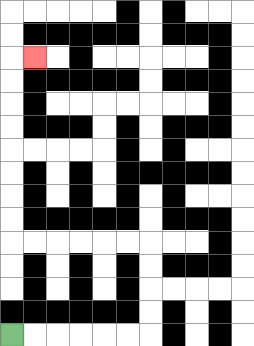{'start': '[0, 14]', 'end': '[1, 2]', 'path_directions': 'R,R,R,R,R,R,U,U,U,U,L,L,L,L,L,L,U,U,U,U,U,U,U,U,R', 'path_coordinates': '[[0, 14], [1, 14], [2, 14], [3, 14], [4, 14], [5, 14], [6, 14], [6, 13], [6, 12], [6, 11], [6, 10], [5, 10], [4, 10], [3, 10], [2, 10], [1, 10], [0, 10], [0, 9], [0, 8], [0, 7], [0, 6], [0, 5], [0, 4], [0, 3], [0, 2], [1, 2]]'}